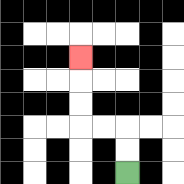{'start': '[5, 7]', 'end': '[3, 2]', 'path_directions': 'U,U,L,L,U,U,U', 'path_coordinates': '[[5, 7], [5, 6], [5, 5], [4, 5], [3, 5], [3, 4], [3, 3], [3, 2]]'}